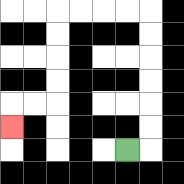{'start': '[5, 6]', 'end': '[0, 5]', 'path_directions': 'R,U,U,U,U,U,U,L,L,L,L,D,D,D,D,L,L,D', 'path_coordinates': '[[5, 6], [6, 6], [6, 5], [6, 4], [6, 3], [6, 2], [6, 1], [6, 0], [5, 0], [4, 0], [3, 0], [2, 0], [2, 1], [2, 2], [2, 3], [2, 4], [1, 4], [0, 4], [0, 5]]'}